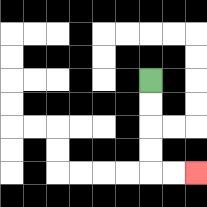{'start': '[6, 3]', 'end': '[8, 7]', 'path_directions': 'D,D,D,D,R,R', 'path_coordinates': '[[6, 3], [6, 4], [6, 5], [6, 6], [6, 7], [7, 7], [8, 7]]'}